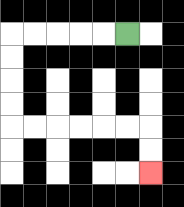{'start': '[5, 1]', 'end': '[6, 7]', 'path_directions': 'L,L,L,L,L,D,D,D,D,R,R,R,R,R,R,D,D', 'path_coordinates': '[[5, 1], [4, 1], [3, 1], [2, 1], [1, 1], [0, 1], [0, 2], [0, 3], [0, 4], [0, 5], [1, 5], [2, 5], [3, 5], [4, 5], [5, 5], [6, 5], [6, 6], [6, 7]]'}